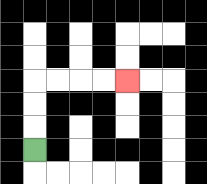{'start': '[1, 6]', 'end': '[5, 3]', 'path_directions': 'U,U,U,R,R,R,R', 'path_coordinates': '[[1, 6], [1, 5], [1, 4], [1, 3], [2, 3], [3, 3], [4, 3], [5, 3]]'}